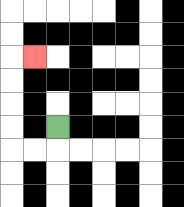{'start': '[2, 5]', 'end': '[1, 2]', 'path_directions': 'D,L,L,U,U,U,U,R', 'path_coordinates': '[[2, 5], [2, 6], [1, 6], [0, 6], [0, 5], [0, 4], [0, 3], [0, 2], [1, 2]]'}